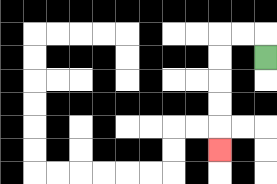{'start': '[11, 2]', 'end': '[9, 6]', 'path_directions': 'U,L,L,D,D,D,D,D', 'path_coordinates': '[[11, 2], [11, 1], [10, 1], [9, 1], [9, 2], [9, 3], [9, 4], [9, 5], [9, 6]]'}